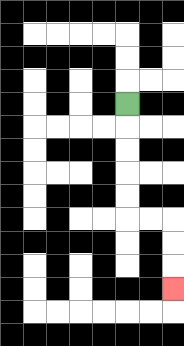{'start': '[5, 4]', 'end': '[7, 12]', 'path_directions': 'D,D,D,D,D,R,R,D,D,D', 'path_coordinates': '[[5, 4], [5, 5], [5, 6], [5, 7], [5, 8], [5, 9], [6, 9], [7, 9], [7, 10], [7, 11], [7, 12]]'}